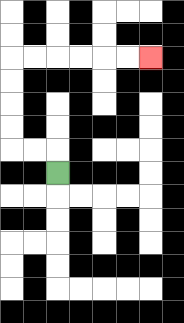{'start': '[2, 7]', 'end': '[6, 2]', 'path_directions': 'U,L,L,U,U,U,U,R,R,R,R,R,R', 'path_coordinates': '[[2, 7], [2, 6], [1, 6], [0, 6], [0, 5], [0, 4], [0, 3], [0, 2], [1, 2], [2, 2], [3, 2], [4, 2], [5, 2], [6, 2]]'}